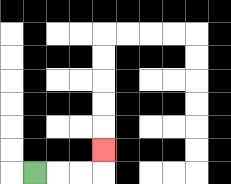{'start': '[1, 7]', 'end': '[4, 6]', 'path_directions': 'R,R,R,U', 'path_coordinates': '[[1, 7], [2, 7], [3, 7], [4, 7], [4, 6]]'}